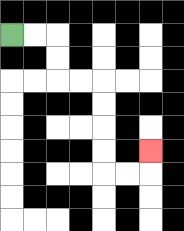{'start': '[0, 1]', 'end': '[6, 6]', 'path_directions': 'R,R,D,D,R,R,D,D,D,D,R,R,U', 'path_coordinates': '[[0, 1], [1, 1], [2, 1], [2, 2], [2, 3], [3, 3], [4, 3], [4, 4], [4, 5], [4, 6], [4, 7], [5, 7], [6, 7], [6, 6]]'}